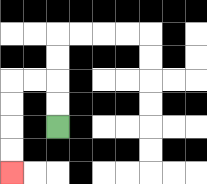{'start': '[2, 5]', 'end': '[0, 7]', 'path_directions': 'U,U,L,L,D,D,D,D', 'path_coordinates': '[[2, 5], [2, 4], [2, 3], [1, 3], [0, 3], [0, 4], [0, 5], [0, 6], [0, 7]]'}